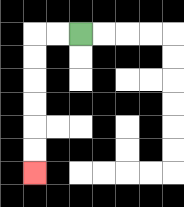{'start': '[3, 1]', 'end': '[1, 7]', 'path_directions': 'L,L,D,D,D,D,D,D', 'path_coordinates': '[[3, 1], [2, 1], [1, 1], [1, 2], [1, 3], [1, 4], [1, 5], [1, 6], [1, 7]]'}